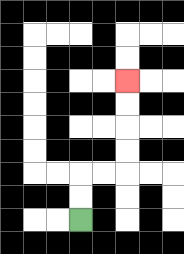{'start': '[3, 9]', 'end': '[5, 3]', 'path_directions': 'U,U,R,R,U,U,U,U', 'path_coordinates': '[[3, 9], [3, 8], [3, 7], [4, 7], [5, 7], [5, 6], [5, 5], [5, 4], [5, 3]]'}